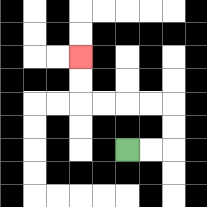{'start': '[5, 6]', 'end': '[3, 2]', 'path_directions': 'R,R,U,U,L,L,L,L,U,U', 'path_coordinates': '[[5, 6], [6, 6], [7, 6], [7, 5], [7, 4], [6, 4], [5, 4], [4, 4], [3, 4], [3, 3], [3, 2]]'}